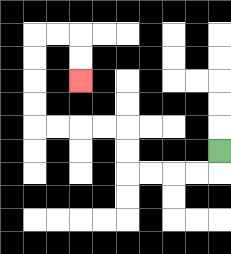{'start': '[9, 6]', 'end': '[3, 3]', 'path_directions': 'D,L,L,L,L,U,U,L,L,L,L,U,U,U,U,R,R,D,D', 'path_coordinates': '[[9, 6], [9, 7], [8, 7], [7, 7], [6, 7], [5, 7], [5, 6], [5, 5], [4, 5], [3, 5], [2, 5], [1, 5], [1, 4], [1, 3], [1, 2], [1, 1], [2, 1], [3, 1], [3, 2], [3, 3]]'}